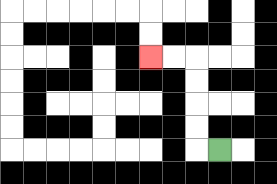{'start': '[9, 6]', 'end': '[6, 2]', 'path_directions': 'L,U,U,U,U,L,L', 'path_coordinates': '[[9, 6], [8, 6], [8, 5], [8, 4], [8, 3], [8, 2], [7, 2], [6, 2]]'}